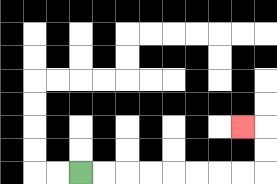{'start': '[3, 7]', 'end': '[10, 5]', 'path_directions': 'R,R,R,R,R,R,R,R,U,U,L', 'path_coordinates': '[[3, 7], [4, 7], [5, 7], [6, 7], [7, 7], [8, 7], [9, 7], [10, 7], [11, 7], [11, 6], [11, 5], [10, 5]]'}